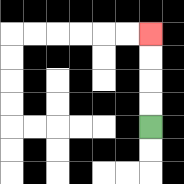{'start': '[6, 5]', 'end': '[6, 1]', 'path_directions': 'U,U,U,U', 'path_coordinates': '[[6, 5], [6, 4], [6, 3], [6, 2], [6, 1]]'}